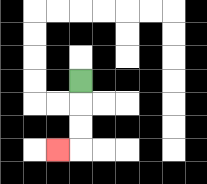{'start': '[3, 3]', 'end': '[2, 6]', 'path_directions': 'D,D,D,L', 'path_coordinates': '[[3, 3], [3, 4], [3, 5], [3, 6], [2, 6]]'}